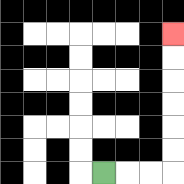{'start': '[4, 7]', 'end': '[7, 1]', 'path_directions': 'R,R,R,U,U,U,U,U,U', 'path_coordinates': '[[4, 7], [5, 7], [6, 7], [7, 7], [7, 6], [7, 5], [7, 4], [7, 3], [7, 2], [7, 1]]'}